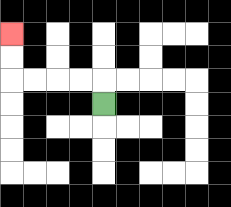{'start': '[4, 4]', 'end': '[0, 1]', 'path_directions': 'U,L,L,L,L,U,U', 'path_coordinates': '[[4, 4], [4, 3], [3, 3], [2, 3], [1, 3], [0, 3], [0, 2], [0, 1]]'}